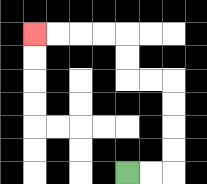{'start': '[5, 7]', 'end': '[1, 1]', 'path_directions': 'R,R,U,U,U,U,L,L,U,U,L,L,L,L', 'path_coordinates': '[[5, 7], [6, 7], [7, 7], [7, 6], [7, 5], [7, 4], [7, 3], [6, 3], [5, 3], [5, 2], [5, 1], [4, 1], [3, 1], [2, 1], [1, 1]]'}